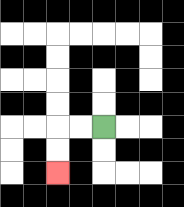{'start': '[4, 5]', 'end': '[2, 7]', 'path_directions': 'L,L,D,D', 'path_coordinates': '[[4, 5], [3, 5], [2, 5], [2, 6], [2, 7]]'}